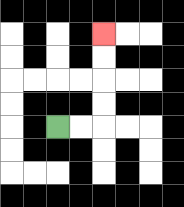{'start': '[2, 5]', 'end': '[4, 1]', 'path_directions': 'R,R,U,U,U,U', 'path_coordinates': '[[2, 5], [3, 5], [4, 5], [4, 4], [4, 3], [4, 2], [4, 1]]'}